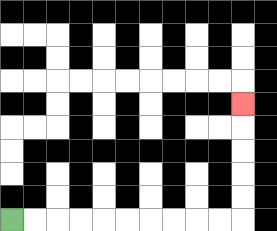{'start': '[0, 9]', 'end': '[10, 4]', 'path_directions': 'R,R,R,R,R,R,R,R,R,R,U,U,U,U,U', 'path_coordinates': '[[0, 9], [1, 9], [2, 9], [3, 9], [4, 9], [5, 9], [6, 9], [7, 9], [8, 9], [9, 9], [10, 9], [10, 8], [10, 7], [10, 6], [10, 5], [10, 4]]'}